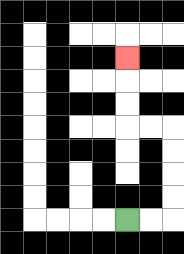{'start': '[5, 9]', 'end': '[5, 2]', 'path_directions': 'R,R,U,U,U,U,L,L,U,U,U', 'path_coordinates': '[[5, 9], [6, 9], [7, 9], [7, 8], [7, 7], [7, 6], [7, 5], [6, 5], [5, 5], [5, 4], [5, 3], [5, 2]]'}